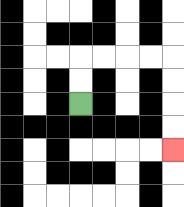{'start': '[3, 4]', 'end': '[7, 6]', 'path_directions': 'U,U,R,R,R,R,D,D,D,D', 'path_coordinates': '[[3, 4], [3, 3], [3, 2], [4, 2], [5, 2], [6, 2], [7, 2], [7, 3], [7, 4], [7, 5], [7, 6]]'}